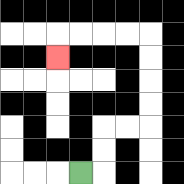{'start': '[3, 7]', 'end': '[2, 2]', 'path_directions': 'R,U,U,R,R,U,U,U,U,L,L,L,L,D', 'path_coordinates': '[[3, 7], [4, 7], [4, 6], [4, 5], [5, 5], [6, 5], [6, 4], [6, 3], [6, 2], [6, 1], [5, 1], [4, 1], [3, 1], [2, 1], [2, 2]]'}